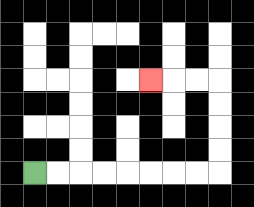{'start': '[1, 7]', 'end': '[6, 3]', 'path_directions': 'R,R,R,R,R,R,R,R,U,U,U,U,L,L,L', 'path_coordinates': '[[1, 7], [2, 7], [3, 7], [4, 7], [5, 7], [6, 7], [7, 7], [8, 7], [9, 7], [9, 6], [9, 5], [9, 4], [9, 3], [8, 3], [7, 3], [6, 3]]'}